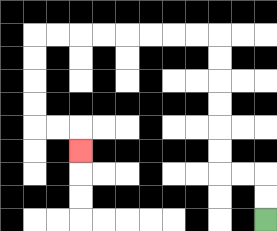{'start': '[11, 9]', 'end': '[3, 6]', 'path_directions': 'U,U,L,L,U,U,U,U,U,U,L,L,L,L,L,L,L,L,D,D,D,D,R,R,D', 'path_coordinates': '[[11, 9], [11, 8], [11, 7], [10, 7], [9, 7], [9, 6], [9, 5], [9, 4], [9, 3], [9, 2], [9, 1], [8, 1], [7, 1], [6, 1], [5, 1], [4, 1], [3, 1], [2, 1], [1, 1], [1, 2], [1, 3], [1, 4], [1, 5], [2, 5], [3, 5], [3, 6]]'}